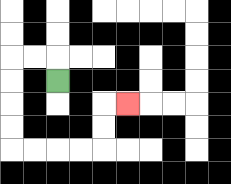{'start': '[2, 3]', 'end': '[5, 4]', 'path_directions': 'U,L,L,D,D,D,D,R,R,R,R,U,U,R', 'path_coordinates': '[[2, 3], [2, 2], [1, 2], [0, 2], [0, 3], [0, 4], [0, 5], [0, 6], [1, 6], [2, 6], [3, 6], [4, 6], [4, 5], [4, 4], [5, 4]]'}